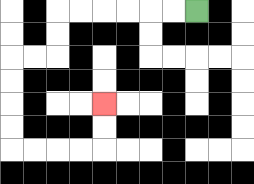{'start': '[8, 0]', 'end': '[4, 4]', 'path_directions': 'L,L,L,L,L,L,D,D,L,L,D,D,D,D,R,R,R,R,U,U', 'path_coordinates': '[[8, 0], [7, 0], [6, 0], [5, 0], [4, 0], [3, 0], [2, 0], [2, 1], [2, 2], [1, 2], [0, 2], [0, 3], [0, 4], [0, 5], [0, 6], [1, 6], [2, 6], [3, 6], [4, 6], [4, 5], [4, 4]]'}